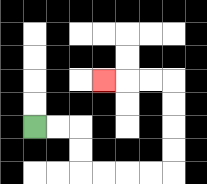{'start': '[1, 5]', 'end': '[4, 3]', 'path_directions': 'R,R,D,D,R,R,R,R,U,U,U,U,L,L,L', 'path_coordinates': '[[1, 5], [2, 5], [3, 5], [3, 6], [3, 7], [4, 7], [5, 7], [6, 7], [7, 7], [7, 6], [7, 5], [7, 4], [7, 3], [6, 3], [5, 3], [4, 3]]'}